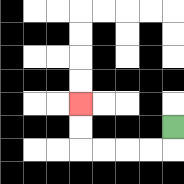{'start': '[7, 5]', 'end': '[3, 4]', 'path_directions': 'D,L,L,L,L,U,U', 'path_coordinates': '[[7, 5], [7, 6], [6, 6], [5, 6], [4, 6], [3, 6], [3, 5], [3, 4]]'}